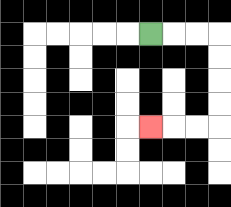{'start': '[6, 1]', 'end': '[6, 5]', 'path_directions': 'R,R,R,D,D,D,D,L,L,L', 'path_coordinates': '[[6, 1], [7, 1], [8, 1], [9, 1], [9, 2], [9, 3], [9, 4], [9, 5], [8, 5], [7, 5], [6, 5]]'}